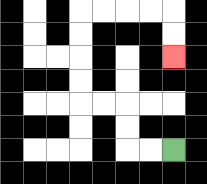{'start': '[7, 6]', 'end': '[7, 2]', 'path_directions': 'L,L,U,U,L,L,U,U,U,U,R,R,R,R,D,D', 'path_coordinates': '[[7, 6], [6, 6], [5, 6], [5, 5], [5, 4], [4, 4], [3, 4], [3, 3], [3, 2], [3, 1], [3, 0], [4, 0], [5, 0], [6, 0], [7, 0], [7, 1], [7, 2]]'}